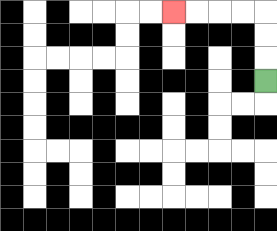{'start': '[11, 3]', 'end': '[7, 0]', 'path_directions': 'U,U,U,L,L,L,L', 'path_coordinates': '[[11, 3], [11, 2], [11, 1], [11, 0], [10, 0], [9, 0], [8, 0], [7, 0]]'}